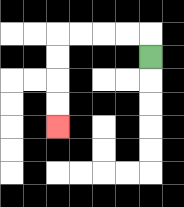{'start': '[6, 2]', 'end': '[2, 5]', 'path_directions': 'U,L,L,L,L,D,D,D,D', 'path_coordinates': '[[6, 2], [6, 1], [5, 1], [4, 1], [3, 1], [2, 1], [2, 2], [2, 3], [2, 4], [2, 5]]'}